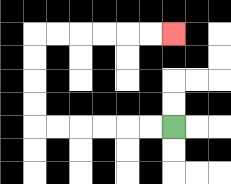{'start': '[7, 5]', 'end': '[7, 1]', 'path_directions': 'L,L,L,L,L,L,U,U,U,U,R,R,R,R,R,R', 'path_coordinates': '[[7, 5], [6, 5], [5, 5], [4, 5], [3, 5], [2, 5], [1, 5], [1, 4], [1, 3], [1, 2], [1, 1], [2, 1], [3, 1], [4, 1], [5, 1], [6, 1], [7, 1]]'}